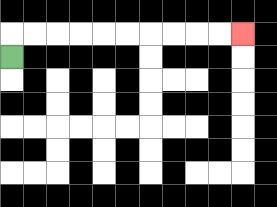{'start': '[0, 2]', 'end': '[10, 1]', 'path_directions': 'U,R,R,R,R,R,R,R,R,R,R', 'path_coordinates': '[[0, 2], [0, 1], [1, 1], [2, 1], [3, 1], [4, 1], [5, 1], [6, 1], [7, 1], [8, 1], [9, 1], [10, 1]]'}